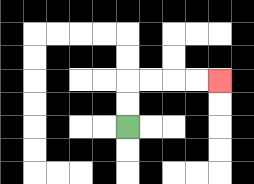{'start': '[5, 5]', 'end': '[9, 3]', 'path_directions': 'U,U,R,R,R,R', 'path_coordinates': '[[5, 5], [5, 4], [5, 3], [6, 3], [7, 3], [8, 3], [9, 3]]'}